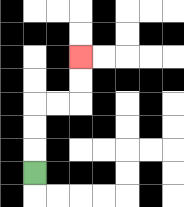{'start': '[1, 7]', 'end': '[3, 2]', 'path_directions': 'U,U,U,R,R,U,U', 'path_coordinates': '[[1, 7], [1, 6], [1, 5], [1, 4], [2, 4], [3, 4], [3, 3], [3, 2]]'}